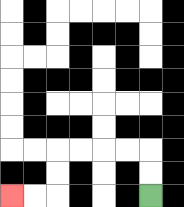{'start': '[6, 8]', 'end': '[0, 8]', 'path_directions': 'U,U,L,L,L,L,D,D,L,L', 'path_coordinates': '[[6, 8], [6, 7], [6, 6], [5, 6], [4, 6], [3, 6], [2, 6], [2, 7], [2, 8], [1, 8], [0, 8]]'}